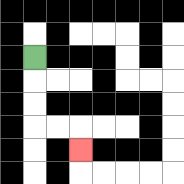{'start': '[1, 2]', 'end': '[3, 6]', 'path_directions': 'D,D,D,R,R,D', 'path_coordinates': '[[1, 2], [1, 3], [1, 4], [1, 5], [2, 5], [3, 5], [3, 6]]'}